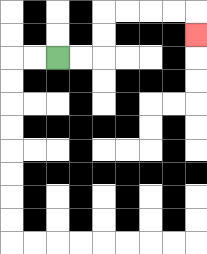{'start': '[2, 2]', 'end': '[8, 1]', 'path_directions': 'R,R,U,U,R,R,R,R,D', 'path_coordinates': '[[2, 2], [3, 2], [4, 2], [4, 1], [4, 0], [5, 0], [6, 0], [7, 0], [8, 0], [8, 1]]'}